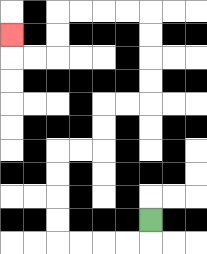{'start': '[6, 9]', 'end': '[0, 1]', 'path_directions': 'D,L,L,L,L,U,U,U,U,R,R,U,U,R,R,U,U,U,U,L,L,L,L,D,D,L,L,U', 'path_coordinates': '[[6, 9], [6, 10], [5, 10], [4, 10], [3, 10], [2, 10], [2, 9], [2, 8], [2, 7], [2, 6], [3, 6], [4, 6], [4, 5], [4, 4], [5, 4], [6, 4], [6, 3], [6, 2], [6, 1], [6, 0], [5, 0], [4, 0], [3, 0], [2, 0], [2, 1], [2, 2], [1, 2], [0, 2], [0, 1]]'}